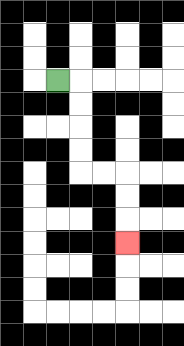{'start': '[2, 3]', 'end': '[5, 10]', 'path_directions': 'R,D,D,D,D,R,R,D,D,D', 'path_coordinates': '[[2, 3], [3, 3], [3, 4], [3, 5], [3, 6], [3, 7], [4, 7], [5, 7], [5, 8], [5, 9], [5, 10]]'}